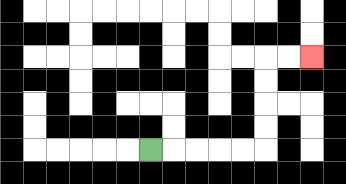{'start': '[6, 6]', 'end': '[13, 2]', 'path_directions': 'R,R,R,R,R,U,U,U,U,R,R', 'path_coordinates': '[[6, 6], [7, 6], [8, 6], [9, 6], [10, 6], [11, 6], [11, 5], [11, 4], [11, 3], [11, 2], [12, 2], [13, 2]]'}